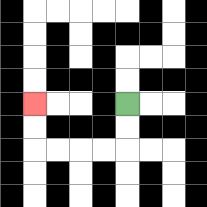{'start': '[5, 4]', 'end': '[1, 4]', 'path_directions': 'D,D,L,L,L,L,U,U', 'path_coordinates': '[[5, 4], [5, 5], [5, 6], [4, 6], [3, 6], [2, 6], [1, 6], [1, 5], [1, 4]]'}